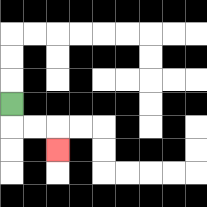{'start': '[0, 4]', 'end': '[2, 6]', 'path_directions': 'D,R,R,D', 'path_coordinates': '[[0, 4], [0, 5], [1, 5], [2, 5], [2, 6]]'}